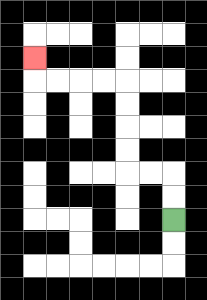{'start': '[7, 9]', 'end': '[1, 2]', 'path_directions': 'U,U,L,L,U,U,U,U,L,L,L,L,U', 'path_coordinates': '[[7, 9], [7, 8], [7, 7], [6, 7], [5, 7], [5, 6], [5, 5], [5, 4], [5, 3], [4, 3], [3, 3], [2, 3], [1, 3], [1, 2]]'}